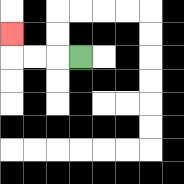{'start': '[3, 2]', 'end': '[0, 1]', 'path_directions': 'L,L,L,U', 'path_coordinates': '[[3, 2], [2, 2], [1, 2], [0, 2], [0, 1]]'}